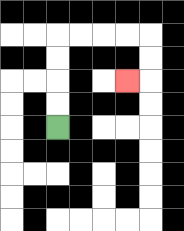{'start': '[2, 5]', 'end': '[5, 3]', 'path_directions': 'U,U,U,U,R,R,R,R,D,D,L', 'path_coordinates': '[[2, 5], [2, 4], [2, 3], [2, 2], [2, 1], [3, 1], [4, 1], [5, 1], [6, 1], [6, 2], [6, 3], [5, 3]]'}